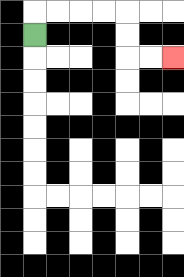{'start': '[1, 1]', 'end': '[7, 2]', 'path_directions': 'U,R,R,R,R,D,D,R,R', 'path_coordinates': '[[1, 1], [1, 0], [2, 0], [3, 0], [4, 0], [5, 0], [5, 1], [5, 2], [6, 2], [7, 2]]'}